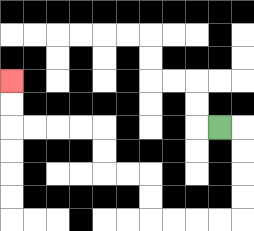{'start': '[9, 5]', 'end': '[0, 3]', 'path_directions': 'R,D,D,D,D,L,L,L,L,U,U,L,L,U,U,L,L,L,L,U,U', 'path_coordinates': '[[9, 5], [10, 5], [10, 6], [10, 7], [10, 8], [10, 9], [9, 9], [8, 9], [7, 9], [6, 9], [6, 8], [6, 7], [5, 7], [4, 7], [4, 6], [4, 5], [3, 5], [2, 5], [1, 5], [0, 5], [0, 4], [0, 3]]'}